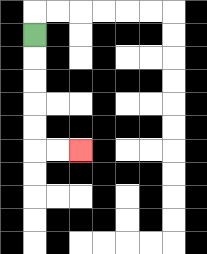{'start': '[1, 1]', 'end': '[3, 6]', 'path_directions': 'D,D,D,D,D,R,R', 'path_coordinates': '[[1, 1], [1, 2], [1, 3], [1, 4], [1, 5], [1, 6], [2, 6], [3, 6]]'}